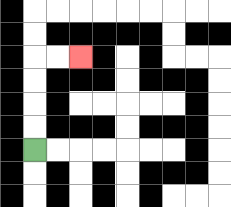{'start': '[1, 6]', 'end': '[3, 2]', 'path_directions': 'U,U,U,U,R,R', 'path_coordinates': '[[1, 6], [1, 5], [1, 4], [1, 3], [1, 2], [2, 2], [3, 2]]'}